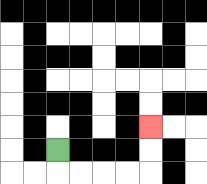{'start': '[2, 6]', 'end': '[6, 5]', 'path_directions': 'D,R,R,R,R,U,U', 'path_coordinates': '[[2, 6], [2, 7], [3, 7], [4, 7], [5, 7], [6, 7], [6, 6], [6, 5]]'}